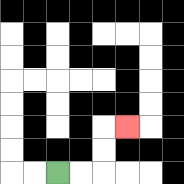{'start': '[2, 7]', 'end': '[5, 5]', 'path_directions': 'R,R,U,U,R', 'path_coordinates': '[[2, 7], [3, 7], [4, 7], [4, 6], [4, 5], [5, 5]]'}